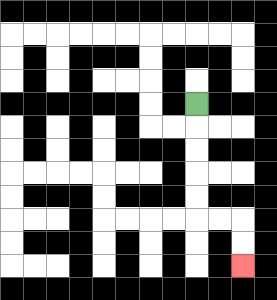{'start': '[8, 4]', 'end': '[10, 11]', 'path_directions': 'D,D,D,D,D,R,R,D,D', 'path_coordinates': '[[8, 4], [8, 5], [8, 6], [8, 7], [8, 8], [8, 9], [9, 9], [10, 9], [10, 10], [10, 11]]'}